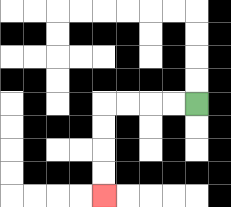{'start': '[8, 4]', 'end': '[4, 8]', 'path_directions': 'L,L,L,L,D,D,D,D', 'path_coordinates': '[[8, 4], [7, 4], [6, 4], [5, 4], [4, 4], [4, 5], [4, 6], [4, 7], [4, 8]]'}